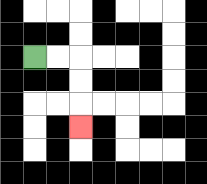{'start': '[1, 2]', 'end': '[3, 5]', 'path_directions': 'R,R,D,D,D', 'path_coordinates': '[[1, 2], [2, 2], [3, 2], [3, 3], [3, 4], [3, 5]]'}